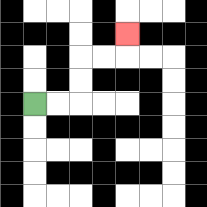{'start': '[1, 4]', 'end': '[5, 1]', 'path_directions': 'R,R,U,U,R,R,U', 'path_coordinates': '[[1, 4], [2, 4], [3, 4], [3, 3], [3, 2], [4, 2], [5, 2], [5, 1]]'}